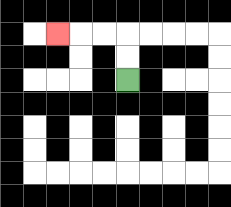{'start': '[5, 3]', 'end': '[2, 1]', 'path_directions': 'U,U,L,L,L', 'path_coordinates': '[[5, 3], [5, 2], [5, 1], [4, 1], [3, 1], [2, 1]]'}